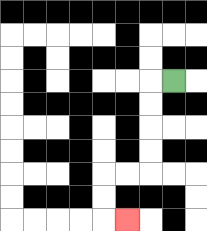{'start': '[7, 3]', 'end': '[5, 9]', 'path_directions': 'L,D,D,D,D,L,L,D,D,R', 'path_coordinates': '[[7, 3], [6, 3], [6, 4], [6, 5], [6, 6], [6, 7], [5, 7], [4, 7], [4, 8], [4, 9], [5, 9]]'}